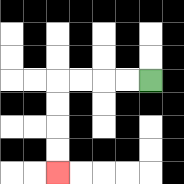{'start': '[6, 3]', 'end': '[2, 7]', 'path_directions': 'L,L,L,L,D,D,D,D', 'path_coordinates': '[[6, 3], [5, 3], [4, 3], [3, 3], [2, 3], [2, 4], [2, 5], [2, 6], [2, 7]]'}